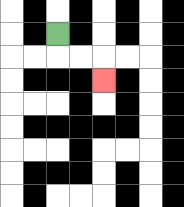{'start': '[2, 1]', 'end': '[4, 3]', 'path_directions': 'D,R,R,D', 'path_coordinates': '[[2, 1], [2, 2], [3, 2], [4, 2], [4, 3]]'}